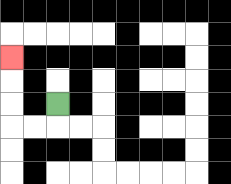{'start': '[2, 4]', 'end': '[0, 2]', 'path_directions': 'D,L,L,U,U,U', 'path_coordinates': '[[2, 4], [2, 5], [1, 5], [0, 5], [0, 4], [0, 3], [0, 2]]'}